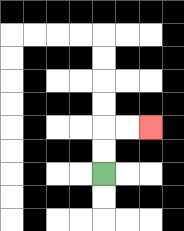{'start': '[4, 7]', 'end': '[6, 5]', 'path_directions': 'U,U,R,R', 'path_coordinates': '[[4, 7], [4, 6], [4, 5], [5, 5], [6, 5]]'}